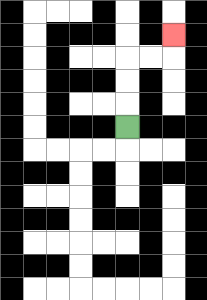{'start': '[5, 5]', 'end': '[7, 1]', 'path_directions': 'U,U,U,R,R,U', 'path_coordinates': '[[5, 5], [5, 4], [5, 3], [5, 2], [6, 2], [7, 2], [7, 1]]'}